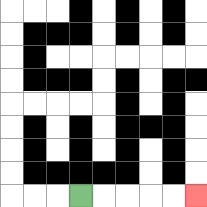{'start': '[3, 8]', 'end': '[8, 8]', 'path_directions': 'R,R,R,R,R', 'path_coordinates': '[[3, 8], [4, 8], [5, 8], [6, 8], [7, 8], [8, 8]]'}